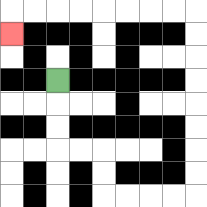{'start': '[2, 3]', 'end': '[0, 1]', 'path_directions': 'D,D,D,R,R,D,D,R,R,R,R,U,U,U,U,U,U,U,U,L,L,L,L,L,L,L,L,D', 'path_coordinates': '[[2, 3], [2, 4], [2, 5], [2, 6], [3, 6], [4, 6], [4, 7], [4, 8], [5, 8], [6, 8], [7, 8], [8, 8], [8, 7], [8, 6], [8, 5], [8, 4], [8, 3], [8, 2], [8, 1], [8, 0], [7, 0], [6, 0], [5, 0], [4, 0], [3, 0], [2, 0], [1, 0], [0, 0], [0, 1]]'}